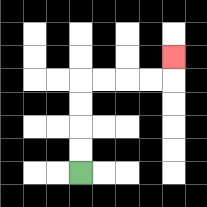{'start': '[3, 7]', 'end': '[7, 2]', 'path_directions': 'U,U,U,U,R,R,R,R,U', 'path_coordinates': '[[3, 7], [3, 6], [3, 5], [3, 4], [3, 3], [4, 3], [5, 3], [6, 3], [7, 3], [7, 2]]'}